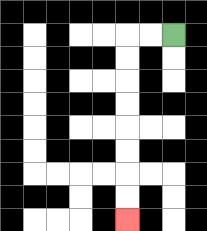{'start': '[7, 1]', 'end': '[5, 9]', 'path_directions': 'L,L,D,D,D,D,D,D,D,D', 'path_coordinates': '[[7, 1], [6, 1], [5, 1], [5, 2], [5, 3], [5, 4], [5, 5], [5, 6], [5, 7], [5, 8], [5, 9]]'}